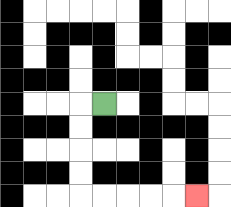{'start': '[4, 4]', 'end': '[8, 8]', 'path_directions': 'L,D,D,D,D,R,R,R,R,R', 'path_coordinates': '[[4, 4], [3, 4], [3, 5], [3, 6], [3, 7], [3, 8], [4, 8], [5, 8], [6, 8], [7, 8], [8, 8]]'}